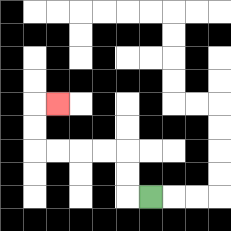{'start': '[6, 8]', 'end': '[2, 4]', 'path_directions': 'L,U,U,L,L,L,L,U,U,R', 'path_coordinates': '[[6, 8], [5, 8], [5, 7], [5, 6], [4, 6], [3, 6], [2, 6], [1, 6], [1, 5], [1, 4], [2, 4]]'}